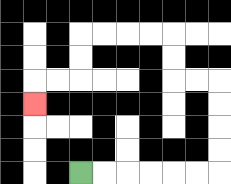{'start': '[3, 7]', 'end': '[1, 4]', 'path_directions': 'R,R,R,R,R,R,U,U,U,U,L,L,U,U,L,L,L,L,D,D,L,L,D', 'path_coordinates': '[[3, 7], [4, 7], [5, 7], [6, 7], [7, 7], [8, 7], [9, 7], [9, 6], [9, 5], [9, 4], [9, 3], [8, 3], [7, 3], [7, 2], [7, 1], [6, 1], [5, 1], [4, 1], [3, 1], [3, 2], [3, 3], [2, 3], [1, 3], [1, 4]]'}